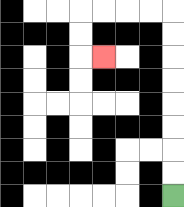{'start': '[7, 8]', 'end': '[4, 2]', 'path_directions': 'U,U,U,U,U,U,U,U,L,L,L,L,D,D,R', 'path_coordinates': '[[7, 8], [7, 7], [7, 6], [7, 5], [7, 4], [7, 3], [7, 2], [7, 1], [7, 0], [6, 0], [5, 0], [4, 0], [3, 0], [3, 1], [3, 2], [4, 2]]'}